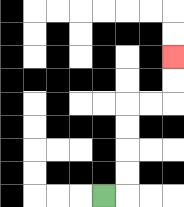{'start': '[4, 8]', 'end': '[7, 2]', 'path_directions': 'R,U,U,U,U,R,R,U,U', 'path_coordinates': '[[4, 8], [5, 8], [5, 7], [5, 6], [5, 5], [5, 4], [6, 4], [7, 4], [7, 3], [7, 2]]'}